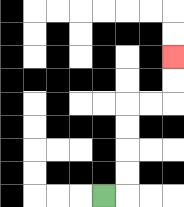{'start': '[4, 8]', 'end': '[7, 2]', 'path_directions': 'R,U,U,U,U,R,R,U,U', 'path_coordinates': '[[4, 8], [5, 8], [5, 7], [5, 6], [5, 5], [5, 4], [6, 4], [7, 4], [7, 3], [7, 2]]'}